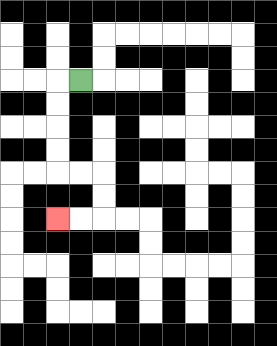{'start': '[3, 3]', 'end': '[2, 9]', 'path_directions': 'L,D,D,D,D,R,R,D,D,L,L', 'path_coordinates': '[[3, 3], [2, 3], [2, 4], [2, 5], [2, 6], [2, 7], [3, 7], [4, 7], [4, 8], [4, 9], [3, 9], [2, 9]]'}